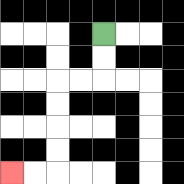{'start': '[4, 1]', 'end': '[0, 7]', 'path_directions': 'D,D,L,L,D,D,D,D,L,L', 'path_coordinates': '[[4, 1], [4, 2], [4, 3], [3, 3], [2, 3], [2, 4], [2, 5], [2, 6], [2, 7], [1, 7], [0, 7]]'}